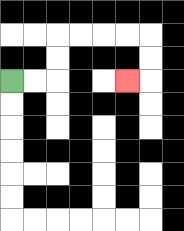{'start': '[0, 3]', 'end': '[5, 3]', 'path_directions': 'R,R,U,U,R,R,R,R,D,D,L', 'path_coordinates': '[[0, 3], [1, 3], [2, 3], [2, 2], [2, 1], [3, 1], [4, 1], [5, 1], [6, 1], [6, 2], [6, 3], [5, 3]]'}